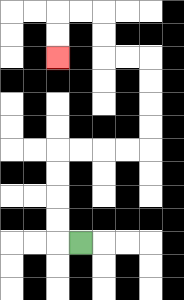{'start': '[3, 10]', 'end': '[2, 2]', 'path_directions': 'L,U,U,U,U,R,R,R,R,U,U,U,U,L,L,U,U,L,L,D,D', 'path_coordinates': '[[3, 10], [2, 10], [2, 9], [2, 8], [2, 7], [2, 6], [3, 6], [4, 6], [5, 6], [6, 6], [6, 5], [6, 4], [6, 3], [6, 2], [5, 2], [4, 2], [4, 1], [4, 0], [3, 0], [2, 0], [2, 1], [2, 2]]'}